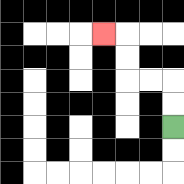{'start': '[7, 5]', 'end': '[4, 1]', 'path_directions': 'U,U,L,L,U,U,L', 'path_coordinates': '[[7, 5], [7, 4], [7, 3], [6, 3], [5, 3], [5, 2], [5, 1], [4, 1]]'}